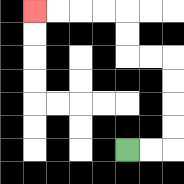{'start': '[5, 6]', 'end': '[1, 0]', 'path_directions': 'R,R,U,U,U,U,L,L,U,U,L,L,L,L', 'path_coordinates': '[[5, 6], [6, 6], [7, 6], [7, 5], [7, 4], [7, 3], [7, 2], [6, 2], [5, 2], [5, 1], [5, 0], [4, 0], [3, 0], [2, 0], [1, 0]]'}